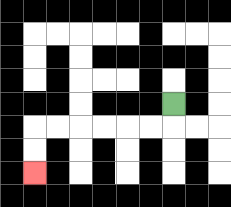{'start': '[7, 4]', 'end': '[1, 7]', 'path_directions': 'D,L,L,L,L,L,L,D,D', 'path_coordinates': '[[7, 4], [7, 5], [6, 5], [5, 5], [4, 5], [3, 5], [2, 5], [1, 5], [1, 6], [1, 7]]'}